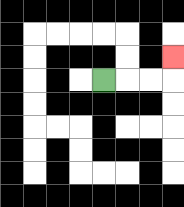{'start': '[4, 3]', 'end': '[7, 2]', 'path_directions': 'R,R,R,U', 'path_coordinates': '[[4, 3], [5, 3], [6, 3], [7, 3], [7, 2]]'}